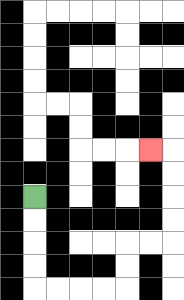{'start': '[1, 8]', 'end': '[6, 6]', 'path_directions': 'D,D,D,D,R,R,R,R,U,U,R,R,U,U,U,U,L', 'path_coordinates': '[[1, 8], [1, 9], [1, 10], [1, 11], [1, 12], [2, 12], [3, 12], [4, 12], [5, 12], [5, 11], [5, 10], [6, 10], [7, 10], [7, 9], [7, 8], [7, 7], [7, 6], [6, 6]]'}